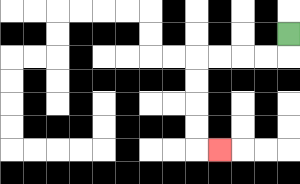{'start': '[12, 1]', 'end': '[9, 6]', 'path_directions': 'D,L,L,L,L,D,D,D,D,R', 'path_coordinates': '[[12, 1], [12, 2], [11, 2], [10, 2], [9, 2], [8, 2], [8, 3], [8, 4], [8, 5], [8, 6], [9, 6]]'}